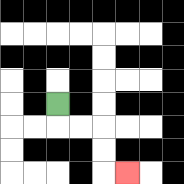{'start': '[2, 4]', 'end': '[5, 7]', 'path_directions': 'D,R,R,D,D,R', 'path_coordinates': '[[2, 4], [2, 5], [3, 5], [4, 5], [4, 6], [4, 7], [5, 7]]'}